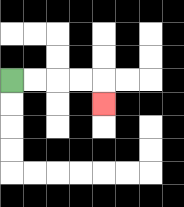{'start': '[0, 3]', 'end': '[4, 4]', 'path_directions': 'R,R,R,R,D', 'path_coordinates': '[[0, 3], [1, 3], [2, 3], [3, 3], [4, 3], [4, 4]]'}